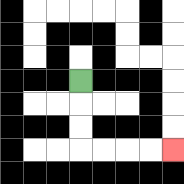{'start': '[3, 3]', 'end': '[7, 6]', 'path_directions': 'D,D,D,R,R,R,R', 'path_coordinates': '[[3, 3], [3, 4], [3, 5], [3, 6], [4, 6], [5, 6], [6, 6], [7, 6]]'}